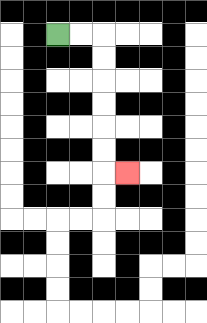{'start': '[2, 1]', 'end': '[5, 7]', 'path_directions': 'R,R,D,D,D,D,D,D,R', 'path_coordinates': '[[2, 1], [3, 1], [4, 1], [4, 2], [4, 3], [4, 4], [4, 5], [4, 6], [4, 7], [5, 7]]'}